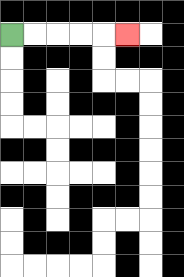{'start': '[0, 1]', 'end': '[5, 1]', 'path_directions': 'R,R,R,R,R', 'path_coordinates': '[[0, 1], [1, 1], [2, 1], [3, 1], [4, 1], [5, 1]]'}